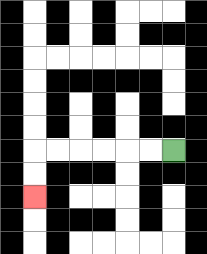{'start': '[7, 6]', 'end': '[1, 8]', 'path_directions': 'L,L,L,L,L,L,D,D', 'path_coordinates': '[[7, 6], [6, 6], [5, 6], [4, 6], [3, 6], [2, 6], [1, 6], [1, 7], [1, 8]]'}